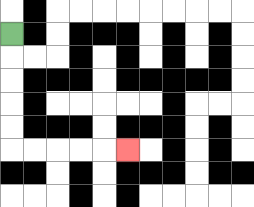{'start': '[0, 1]', 'end': '[5, 6]', 'path_directions': 'D,D,D,D,D,R,R,R,R,R', 'path_coordinates': '[[0, 1], [0, 2], [0, 3], [0, 4], [0, 5], [0, 6], [1, 6], [2, 6], [3, 6], [4, 6], [5, 6]]'}